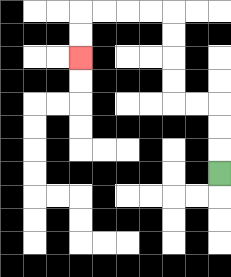{'start': '[9, 7]', 'end': '[3, 2]', 'path_directions': 'U,U,U,L,L,U,U,U,U,L,L,L,L,D,D', 'path_coordinates': '[[9, 7], [9, 6], [9, 5], [9, 4], [8, 4], [7, 4], [7, 3], [7, 2], [7, 1], [7, 0], [6, 0], [5, 0], [4, 0], [3, 0], [3, 1], [3, 2]]'}